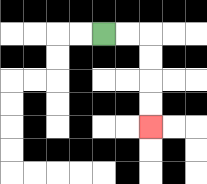{'start': '[4, 1]', 'end': '[6, 5]', 'path_directions': 'R,R,D,D,D,D', 'path_coordinates': '[[4, 1], [5, 1], [6, 1], [6, 2], [6, 3], [6, 4], [6, 5]]'}